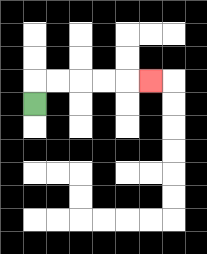{'start': '[1, 4]', 'end': '[6, 3]', 'path_directions': 'U,R,R,R,R,R', 'path_coordinates': '[[1, 4], [1, 3], [2, 3], [3, 3], [4, 3], [5, 3], [6, 3]]'}